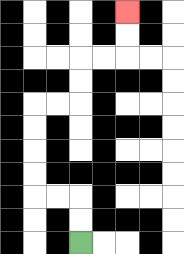{'start': '[3, 10]', 'end': '[5, 0]', 'path_directions': 'U,U,L,L,U,U,U,U,R,R,U,U,R,R,U,U', 'path_coordinates': '[[3, 10], [3, 9], [3, 8], [2, 8], [1, 8], [1, 7], [1, 6], [1, 5], [1, 4], [2, 4], [3, 4], [3, 3], [3, 2], [4, 2], [5, 2], [5, 1], [5, 0]]'}